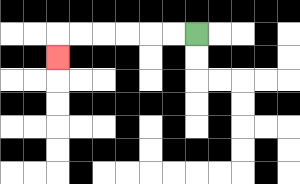{'start': '[8, 1]', 'end': '[2, 2]', 'path_directions': 'L,L,L,L,L,L,D', 'path_coordinates': '[[8, 1], [7, 1], [6, 1], [5, 1], [4, 1], [3, 1], [2, 1], [2, 2]]'}